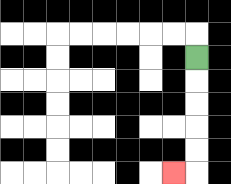{'start': '[8, 2]', 'end': '[7, 7]', 'path_directions': 'D,D,D,D,D,L', 'path_coordinates': '[[8, 2], [8, 3], [8, 4], [8, 5], [8, 6], [8, 7], [7, 7]]'}